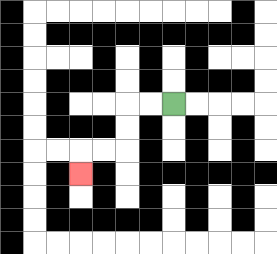{'start': '[7, 4]', 'end': '[3, 7]', 'path_directions': 'L,L,D,D,L,L,D', 'path_coordinates': '[[7, 4], [6, 4], [5, 4], [5, 5], [5, 6], [4, 6], [3, 6], [3, 7]]'}